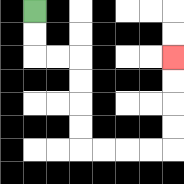{'start': '[1, 0]', 'end': '[7, 2]', 'path_directions': 'D,D,R,R,D,D,D,D,R,R,R,R,U,U,U,U', 'path_coordinates': '[[1, 0], [1, 1], [1, 2], [2, 2], [3, 2], [3, 3], [3, 4], [3, 5], [3, 6], [4, 6], [5, 6], [6, 6], [7, 6], [7, 5], [7, 4], [7, 3], [7, 2]]'}